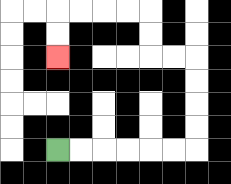{'start': '[2, 6]', 'end': '[2, 2]', 'path_directions': 'R,R,R,R,R,R,U,U,U,U,L,L,U,U,L,L,L,L,D,D', 'path_coordinates': '[[2, 6], [3, 6], [4, 6], [5, 6], [6, 6], [7, 6], [8, 6], [8, 5], [8, 4], [8, 3], [8, 2], [7, 2], [6, 2], [6, 1], [6, 0], [5, 0], [4, 0], [3, 0], [2, 0], [2, 1], [2, 2]]'}